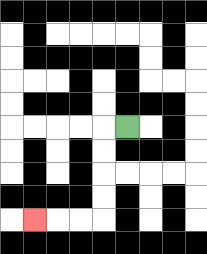{'start': '[5, 5]', 'end': '[1, 9]', 'path_directions': 'L,D,D,D,D,L,L,L', 'path_coordinates': '[[5, 5], [4, 5], [4, 6], [4, 7], [4, 8], [4, 9], [3, 9], [2, 9], [1, 9]]'}